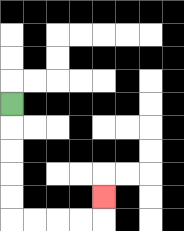{'start': '[0, 4]', 'end': '[4, 8]', 'path_directions': 'D,D,D,D,D,R,R,R,R,U', 'path_coordinates': '[[0, 4], [0, 5], [0, 6], [0, 7], [0, 8], [0, 9], [1, 9], [2, 9], [3, 9], [4, 9], [4, 8]]'}